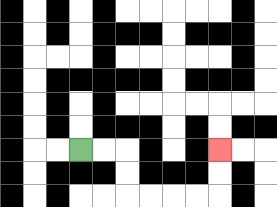{'start': '[3, 6]', 'end': '[9, 6]', 'path_directions': 'R,R,D,D,R,R,R,R,U,U', 'path_coordinates': '[[3, 6], [4, 6], [5, 6], [5, 7], [5, 8], [6, 8], [7, 8], [8, 8], [9, 8], [9, 7], [9, 6]]'}